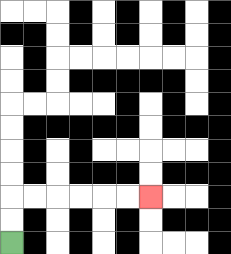{'start': '[0, 10]', 'end': '[6, 8]', 'path_directions': 'U,U,R,R,R,R,R,R', 'path_coordinates': '[[0, 10], [0, 9], [0, 8], [1, 8], [2, 8], [3, 8], [4, 8], [5, 8], [6, 8]]'}